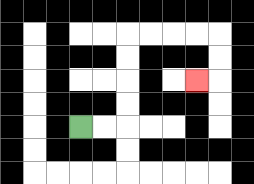{'start': '[3, 5]', 'end': '[8, 3]', 'path_directions': 'R,R,U,U,U,U,R,R,R,R,D,D,L', 'path_coordinates': '[[3, 5], [4, 5], [5, 5], [5, 4], [5, 3], [5, 2], [5, 1], [6, 1], [7, 1], [8, 1], [9, 1], [9, 2], [9, 3], [8, 3]]'}